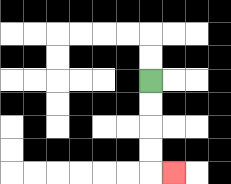{'start': '[6, 3]', 'end': '[7, 7]', 'path_directions': 'D,D,D,D,R', 'path_coordinates': '[[6, 3], [6, 4], [6, 5], [6, 6], [6, 7], [7, 7]]'}